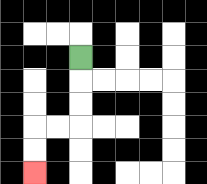{'start': '[3, 2]', 'end': '[1, 7]', 'path_directions': 'D,D,D,L,L,D,D', 'path_coordinates': '[[3, 2], [3, 3], [3, 4], [3, 5], [2, 5], [1, 5], [1, 6], [1, 7]]'}